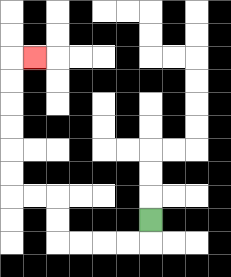{'start': '[6, 9]', 'end': '[1, 2]', 'path_directions': 'D,L,L,L,L,U,U,L,L,U,U,U,U,U,U,R', 'path_coordinates': '[[6, 9], [6, 10], [5, 10], [4, 10], [3, 10], [2, 10], [2, 9], [2, 8], [1, 8], [0, 8], [0, 7], [0, 6], [0, 5], [0, 4], [0, 3], [0, 2], [1, 2]]'}